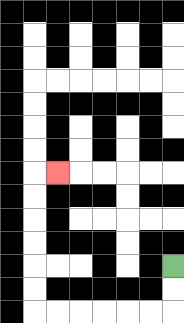{'start': '[7, 11]', 'end': '[2, 7]', 'path_directions': 'D,D,L,L,L,L,L,L,U,U,U,U,U,U,R', 'path_coordinates': '[[7, 11], [7, 12], [7, 13], [6, 13], [5, 13], [4, 13], [3, 13], [2, 13], [1, 13], [1, 12], [1, 11], [1, 10], [1, 9], [1, 8], [1, 7], [2, 7]]'}